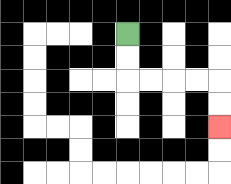{'start': '[5, 1]', 'end': '[9, 5]', 'path_directions': 'D,D,R,R,R,R,D,D', 'path_coordinates': '[[5, 1], [5, 2], [5, 3], [6, 3], [7, 3], [8, 3], [9, 3], [9, 4], [9, 5]]'}